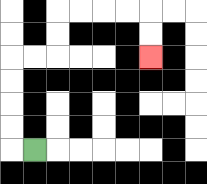{'start': '[1, 6]', 'end': '[6, 2]', 'path_directions': 'L,U,U,U,U,R,R,U,U,R,R,R,R,D,D', 'path_coordinates': '[[1, 6], [0, 6], [0, 5], [0, 4], [0, 3], [0, 2], [1, 2], [2, 2], [2, 1], [2, 0], [3, 0], [4, 0], [5, 0], [6, 0], [6, 1], [6, 2]]'}